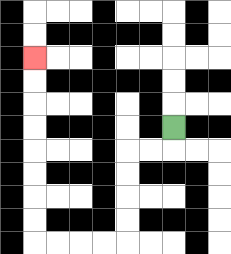{'start': '[7, 5]', 'end': '[1, 2]', 'path_directions': 'D,L,L,D,D,D,D,L,L,L,L,U,U,U,U,U,U,U,U', 'path_coordinates': '[[7, 5], [7, 6], [6, 6], [5, 6], [5, 7], [5, 8], [5, 9], [5, 10], [4, 10], [3, 10], [2, 10], [1, 10], [1, 9], [1, 8], [1, 7], [1, 6], [1, 5], [1, 4], [1, 3], [1, 2]]'}